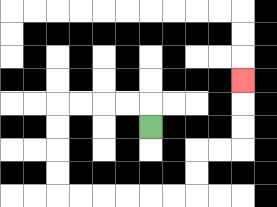{'start': '[6, 5]', 'end': '[10, 3]', 'path_directions': 'U,L,L,L,L,D,D,D,D,R,R,R,R,R,R,U,U,R,R,U,U,U', 'path_coordinates': '[[6, 5], [6, 4], [5, 4], [4, 4], [3, 4], [2, 4], [2, 5], [2, 6], [2, 7], [2, 8], [3, 8], [4, 8], [5, 8], [6, 8], [7, 8], [8, 8], [8, 7], [8, 6], [9, 6], [10, 6], [10, 5], [10, 4], [10, 3]]'}